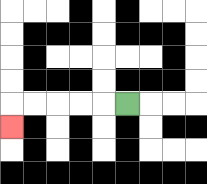{'start': '[5, 4]', 'end': '[0, 5]', 'path_directions': 'L,L,L,L,L,D', 'path_coordinates': '[[5, 4], [4, 4], [3, 4], [2, 4], [1, 4], [0, 4], [0, 5]]'}